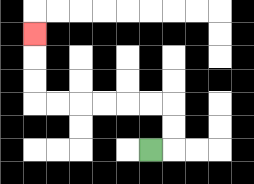{'start': '[6, 6]', 'end': '[1, 1]', 'path_directions': 'R,U,U,L,L,L,L,L,L,U,U,U', 'path_coordinates': '[[6, 6], [7, 6], [7, 5], [7, 4], [6, 4], [5, 4], [4, 4], [3, 4], [2, 4], [1, 4], [1, 3], [1, 2], [1, 1]]'}